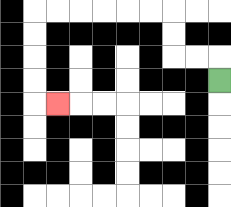{'start': '[9, 3]', 'end': '[2, 4]', 'path_directions': 'U,L,L,U,U,L,L,L,L,L,L,D,D,D,D,R', 'path_coordinates': '[[9, 3], [9, 2], [8, 2], [7, 2], [7, 1], [7, 0], [6, 0], [5, 0], [4, 0], [3, 0], [2, 0], [1, 0], [1, 1], [1, 2], [1, 3], [1, 4], [2, 4]]'}